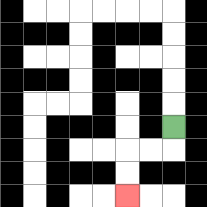{'start': '[7, 5]', 'end': '[5, 8]', 'path_directions': 'D,L,L,D,D', 'path_coordinates': '[[7, 5], [7, 6], [6, 6], [5, 6], [5, 7], [5, 8]]'}